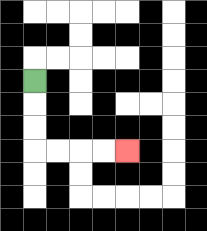{'start': '[1, 3]', 'end': '[5, 6]', 'path_directions': 'D,D,D,R,R,R,R', 'path_coordinates': '[[1, 3], [1, 4], [1, 5], [1, 6], [2, 6], [3, 6], [4, 6], [5, 6]]'}